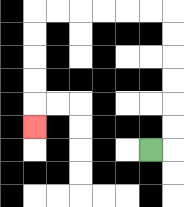{'start': '[6, 6]', 'end': '[1, 5]', 'path_directions': 'R,U,U,U,U,U,U,L,L,L,L,L,L,D,D,D,D,D', 'path_coordinates': '[[6, 6], [7, 6], [7, 5], [7, 4], [7, 3], [7, 2], [7, 1], [7, 0], [6, 0], [5, 0], [4, 0], [3, 0], [2, 0], [1, 0], [1, 1], [1, 2], [1, 3], [1, 4], [1, 5]]'}